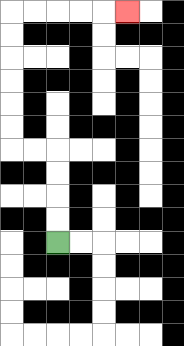{'start': '[2, 10]', 'end': '[5, 0]', 'path_directions': 'U,U,U,U,L,L,U,U,U,U,U,U,R,R,R,R,R', 'path_coordinates': '[[2, 10], [2, 9], [2, 8], [2, 7], [2, 6], [1, 6], [0, 6], [0, 5], [0, 4], [0, 3], [0, 2], [0, 1], [0, 0], [1, 0], [2, 0], [3, 0], [4, 0], [5, 0]]'}